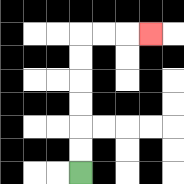{'start': '[3, 7]', 'end': '[6, 1]', 'path_directions': 'U,U,U,U,U,U,R,R,R', 'path_coordinates': '[[3, 7], [3, 6], [3, 5], [3, 4], [3, 3], [3, 2], [3, 1], [4, 1], [5, 1], [6, 1]]'}